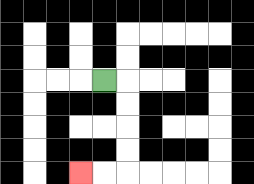{'start': '[4, 3]', 'end': '[3, 7]', 'path_directions': 'R,D,D,D,D,L,L', 'path_coordinates': '[[4, 3], [5, 3], [5, 4], [5, 5], [5, 6], [5, 7], [4, 7], [3, 7]]'}